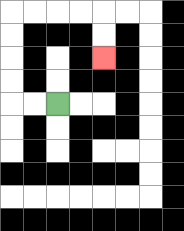{'start': '[2, 4]', 'end': '[4, 2]', 'path_directions': 'L,L,U,U,U,U,R,R,R,R,D,D', 'path_coordinates': '[[2, 4], [1, 4], [0, 4], [0, 3], [0, 2], [0, 1], [0, 0], [1, 0], [2, 0], [3, 0], [4, 0], [4, 1], [4, 2]]'}